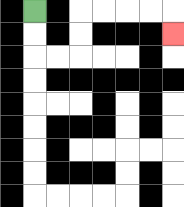{'start': '[1, 0]', 'end': '[7, 1]', 'path_directions': 'D,D,R,R,U,U,R,R,R,R,D', 'path_coordinates': '[[1, 0], [1, 1], [1, 2], [2, 2], [3, 2], [3, 1], [3, 0], [4, 0], [5, 0], [6, 0], [7, 0], [7, 1]]'}